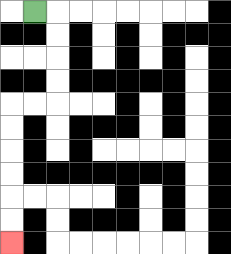{'start': '[1, 0]', 'end': '[0, 10]', 'path_directions': 'R,D,D,D,D,L,L,D,D,D,D,D,D', 'path_coordinates': '[[1, 0], [2, 0], [2, 1], [2, 2], [2, 3], [2, 4], [1, 4], [0, 4], [0, 5], [0, 6], [0, 7], [0, 8], [0, 9], [0, 10]]'}